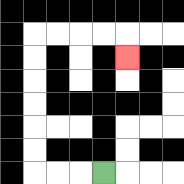{'start': '[4, 7]', 'end': '[5, 2]', 'path_directions': 'L,L,L,U,U,U,U,U,U,R,R,R,R,D', 'path_coordinates': '[[4, 7], [3, 7], [2, 7], [1, 7], [1, 6], [1, 5], [1, 4], [1, 3], [1, 2], [1, 1], [2, 1], [3, 1], [4, 1], [5, 1], [5, 2]]'}